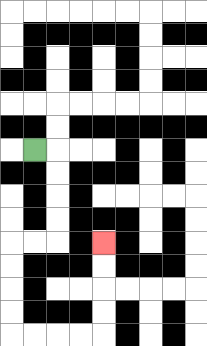{'start': '[1, 6]', 'end': '[4, 10]', 'path_directions': 'R,D,D,D,D,L,L,D,D,D,D,R,R,R,R,U,U,U,U', 'path_coordinates': '[[1, 6], [2, 6], [2, 7], [2, 8], [2, 9], [2, 10], [1, 10], [0, 10], [0, 11], [0, 12], [0, 13], [0, 14], [1, 14], [2, 14], [3, 14], [4, 14], [4, 13], [4, 12], [4, 11], [4, 10]]'}